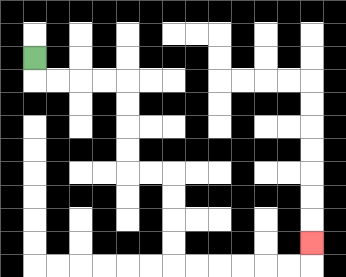{'start': '[1, 2]', 'end': '[13, 10]', 'path_directions': 'D,R,R,R,R,D,D,D,D,R,R,D,D,D,D,R,R,R,R,R,R,U', 'path_coordinates': '[[1, 2], [1, 3], [2, 3], [3, 3], [4, 3], [5, 3], [5, 4], [5, 5], [5, 6], [5, 7], [6, 7], [7, 7], [7, 8], [7, 9], [7, 10], [7, 11], [8, 11], [9, 11], [10, 11], [11, 11], [12, 11], [13, 11], [13, 10]]'}